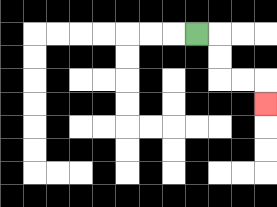{'start': '[8, 1]', 'end': '[11, 4]', 'path_directions': 'R,D,D,R,R,D', 'path_coordinates': '[[8, 1], [9, 1], [9, 2], [9, 3], [10, 3], [11, 3], [11, 4]]'}